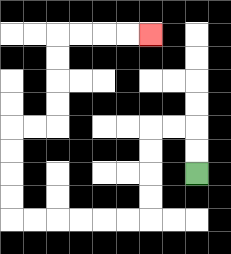{'start': '[8, 7]', 'end': '[6, 1]', 'path_directions': 'U,U,L,L,D,D,D,D,L,L,L,L,L,L,U,U,U,U,R,R,U,U,U,U,R,R,R,R', 'path_coordinates': '[[8, 7], [8, 6], [8, 5], [7, 5], [6, 5], [6, 6], [6, 7], [6, 8], [6, 9], [5, 9], [4, 9], [3, 9], [2, 9], [1, 9], [0, 9], [0, 8], [0, 7], [0, 6], [0, 5], [1, 5], [2, 5], [2, 4], [2, 3], [2, 2], [2, 1], [3, 1], [4, 1], [5, 1], [6, 1]]'}